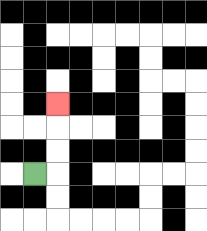{'start': '[1, 7]', 'end': '[2, 4]', 'path_directions': 'R,U,U,U', 'path_coordinates': '[[1, 7], [2, 7], [2, 6], [2, 5], [2, 4]]'}